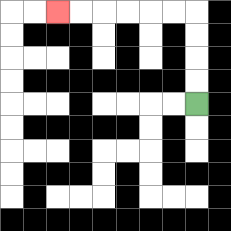{'start': '[8, 4]', 'end': '[2, 0]', 'path_directions': 'U,U,U,U,L,L,L,L,L,L', 'path_coordinates': '[[8, 4], [8, 3], [8, 2], [8, 1], [8, 0], [7, 0], [6, 0], [5, 0], [4, 0], [3, 0], [2, 0]]'}